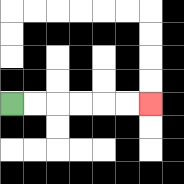{'start': '[0, 4]', 'end': '[6, 4]', 'path_directions': 'R,R,R,R,R,R', 'path_coordinates': '[[0, 4], [1, 4], [2, 4], [3, 4], [4, 4], [5, 4], [6, 4]]'}